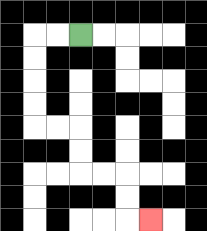{'start': '[3, 1]', 'end': '[6, 9]', 'path_directions': 'L,L,D,D,D,D,R,R,D,D,R,R,D,D,R', 'path_coordinates': '[[3, 1], [2, 1], [1, 1], [1, 2], [1, 3], [1, 4], [1, 5], [2, 5], [3, 5], [3, 6], [3, 7], [4, 7], [5, 7], [5, 8], [5, 9], [6, 9]]'}